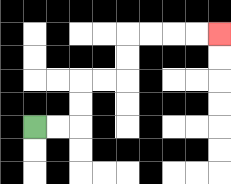{'start': '[1, 5]', 'end': '[9, 1]', 'path_directions': 'R,R,U,U,R,R,U,U,R,R,R,R', 'path_coordinates': '[[1, 5], [2, 5], [3, 5], [3, 4], [3, 3], [4, 3], [5, 3], [5, 2], [5, 1], [6, 1], [7, 1], [8, 1], [9, 1]]'}